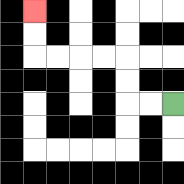{'start': '[7, 4]', 'end': '[1, 0]', 'path_directions': 'L,L,U,U,L,L,L,L,U,U', 'path_coordinates': '[[7, 4], [6, 4], [5, 4], [5, 3], [5, 2], [4, 2], [3, 2], [2, 2], [1, 2], [1, 1], [1, 0]]'}